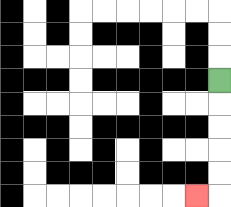{'start': '[9, 3]', 'end': '[8, 8]', 'path_directions': 'D,D,D,D,D,L', 'path_coordinates': '[[9, 3], [9, 4], [9, 5], [9, 6], [9, 7], [9, 8], [8, 8]]'}